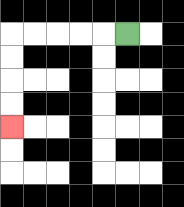{'start': '[5, 1]', 'end': '[0, 5]', 'path_directions': 'L,L,L,L,L,D,D,D,D', 'path_coordinates': '[[5, 1], [4, 1], [3, 1], [2, 1], [1, 1], [0, 1], [0, 2], [0, 3], [0, 4], [0, 5]]'}